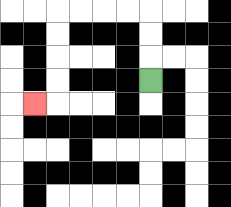{'start': '[6, 3]', 'end': '[1, 4]', 'path_directions': 'U,U,U,L,L,L,L,D,D,D,D,L', 'path_coordinates': '[[6, 3], [6, 2], [6, 1], [6, 0], [5, 0], [4, 0], [3, 0], [2, 0], [2, 1], [2, 2], [2, 3], [2, 4], [1, 4]]'}